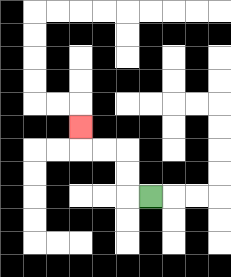{'start': '[6, 8]', 'end': '[3, 5]', 'path_directions': 'L,U,U,L,L,U', 'path_coordinates': '[[6, 8], [5, 8], [5, 7], [5, 6], [4, 6], [3, 6], [3, 5]]'}